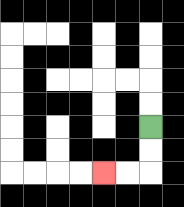{'start': '[6, 5]', 'end': '[4, 7]', 'path_directions': 'D,D,L,L', 'path_coordinates': '[[6, 5], [6, 6], [6, 7], [5, 7], [4, 7]]'}